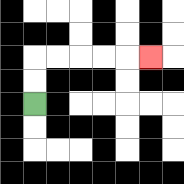{'start': '[1, 4]', 'end': '[6, 2]', 'path_directions': 'U,U,R,R,R,R,R', 'path_coordinates': '[[1, 4], [1, 3], [1, 2], [2, 2], [3, 2], [4, 2], [5, 2], [6, 2]]'}